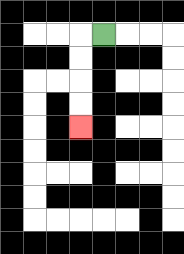{'start': '[4, 1]', 'end': '[3, 5]', 'path_directions': 'L,D,D,D,D', 'path_coordinates': '[[4, 1], [3, 1], [3, 2], [3, 3], [3, 4], [3, 5]]'}